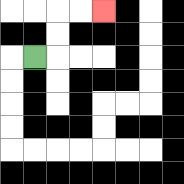{'start': '[1, 2]', 'end': '[4, 0]', 'path_directions': 'R,U,U,R,R', 'path_coordinates': '[[1, 2], [2, 2], [2, 1], [2, 0], [3, 0], [4, 0]]'}